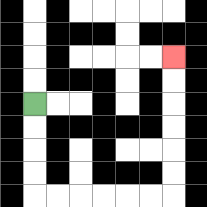{'start': '[1, 4]', 'end': '[7, 2]', 'path_directions': 'D,D,D,D,R,R,R,R,R,R,U,U,U,U,U,U', 'path_coordinates': '[[1, 4], [1, 5], [1, 6], [1, 7], [1, 8], [2, 8], [3, 8], [4, 8], [5, 8], [6, 8], [7, 8], [7, 7], [7, 6], [7, 5], [7, 4], [7, 3], [7, 2]]'}